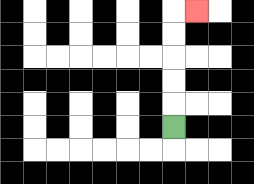{'start': '[7, 5]', 'end': '[8, 0]', 'path_directions': 'U,U,U,U,U,R', 'path_coordinates': '[[7, 5], [7, 4], [7, 3], [7, 2], [7, 1], [7, 0], [8, 0]]'}